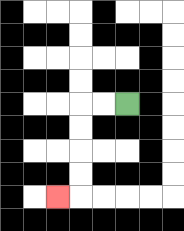{'start': '[5, 4]', 'end': '[2, 8]', 'path_directions': 'L,L,D,D,D,D,L', 'path_coordinates': '[[5, 4], [4, 4], [3, 4], [3, 5], [3, 6], [3, 7], [3, 8], [2, 8]]'}